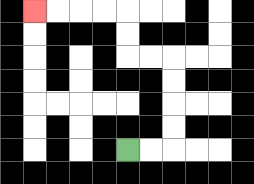{'start': '[5, 6]', 'end': '[1, 0]', 'path_directions': 'R,R,U,U,U,U,L,L,U,U,L,L,L,L', 'path_coordinates': '[[5, 6], [6, 6], [7, 6], [7, 5], [7, 4], [7, 3], [7, 2], [6, 2], [5, 2], [5, 1], [5, 0], [4, 0], [3, 0], [2, 0], [1, 0]]'}